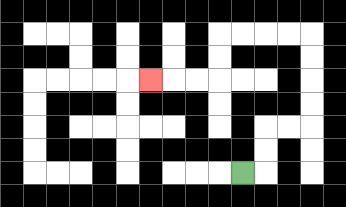{'start': '[10, 7]', 'end': '[6, 3]', 'path_directions': 'R,U,U,R,R,U,U,U,U,L,L,L,L,D,D,L,L,L', 'path_coordinates': '[[10, 7], [11, 7], [11, 6], [11, 5], [12, 5], [13, 5], [13, 4], [13, 3], [13, 2], [13, 1], [12, 1], [11, 1], [10, 1], [9, 1], [9, 2], [9, 3], [8, 3], [7, 3], [6, 3]]'}